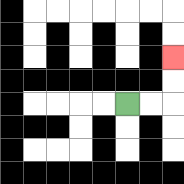{'start': '[5, 4]', 'end': '[7, 2]', 'path_directions': 'R,R,U,U', 'path_coordinates': '[[5, 4], [6, 4], [7, 4], [7, 3], [7, 2]]'}